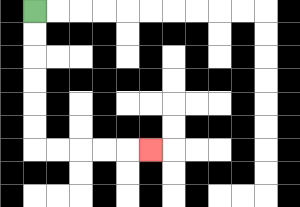{'start': '[1, 0]', 'end': '[6, 6]', 'path_directions': 'D,D,D,D,D,D,R,R,R,R,R', 'path_coordinates': '[[1, 0], [1, 1], [1, 2], [1, 3], [1, 4], [1, 5], [1, 6], [2, 6], [3, 6], [4, 6], [5, 6], [6, 6]]'}